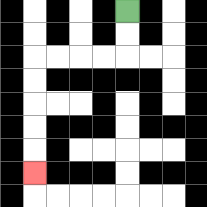{'start': '[5, 0]', 'end': '[1, 7]', 'path_directions': 'D,D,L,L,L,L,D,D,D,D,D', 'path_coordinates': '[[5, 0], [5, 1], [5, 2], [4, 2], [3, 2], [2, 2], [1, 2], [1, 3], [1, 4], [1, 5], [1, 6], [1, 7]]'}